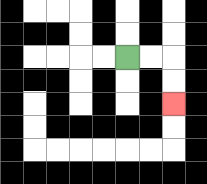{'start': '[5, 2]', 'end': '[7, 4]', 'path_directions': 'R,R,D,D', 'path_coordinates': '[[5, 2], [6, 2], [7, 2], [7, 3], [7, 4]]'}